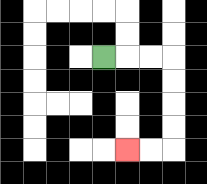{'start': '[4, 2]', 'end': '[5, 6]', 'path_directions': 'R,R,R,D,D,D,D,L,L', 'path_coordinates': '[[4, 2], [5, 2], [6, 2], [7, 2], [7, 3], [7, 4], [7, 5], [7, 6], [6, 6], [5, 6]]'}